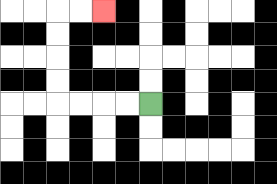{'start': '[6, 4]', 'end': '[4, 0]', 'path_directions': 'L,L,L,L,U,U,U,U,R,R', 'path_coordinates': '[[6, 4], [5, 4], [4, 4], [3, 4], [2, 4], [2, 3], [2, 2], [2, 1], [2, 0], [3, 0], [4, 0]]'}